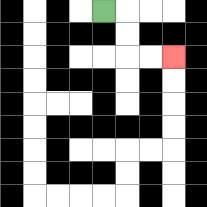{'start': '[4, 0]', 'end': '[7, 2]', 'path_directions': 'R,D,D,R,R', 'path_coordinates': '[[4, 0], [5, 0], [5, 1], [5, 2], [6, 2], [7, 2]]'}